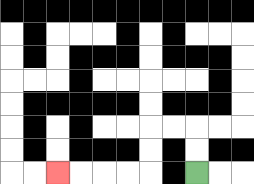{'start': '[8, 7]', 'end': '[2, 7]', 'path_directions': 'U,U,L,L,D,D,L,L,L,L', 'path_coordinates': '[[8, 7], [8, 6], [8, 5], [7, 5], [6, 5], [6, 6], [6, 7], [5, 7], [4, 7], [3, 7], [2, 7]]'}